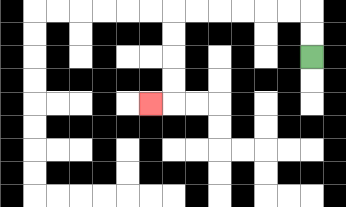{'start': '[13, 2]', 'end': '[6, 4]', 'path_directions': 'U,U,L,L,L,L,L,L,D,D,D,D,L', 'path_coordinates': '[[13, 2], [13, 1], [13, 0], [12, 0], [11, 0], [10, 0], [9, 0], [8, 0], [7, 0], [7, 1], [7, 2], [7, 3], [7, 4], [6, 4]]'}